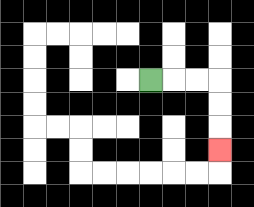{'start': '[6, 3]', 'end': '[9, 6]', 'path_directions': 'R,R,R,D,D,D', 'path_coordinates': '[[6, 3], [7, 3], [8, 3], [9, 3], [9, 4], [9, 5], [9, 6]]'}